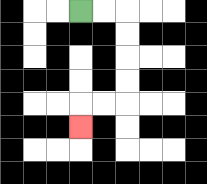{'start': '[3, 0]', 'end': '[3, 5]', 'path_directions': 'R,R,D,D,D,D,L,L,D', 'path_coordinates': '[[3, 0], [4, 0], [5, 0], [5, 1], [5, 2], [5, 3], [5, 4], [4, 4], [3, 4], [3, 5]]'}